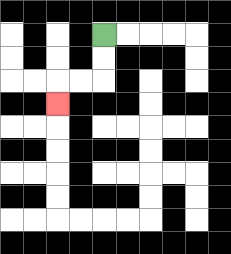{'start': '[4, 1]', 'end': '[2, 4]', 'path_directions': 'D,D,L,L,D', 'path_coordinates': '[[4, 1], [4, 2], [4, 3], [3, 3], [2, 3], [2, 4]]'}